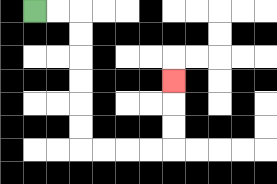{'start': '[1, 0]', 'end': '[7, 3]', 'path_directions': 'R,R,D,D,D,D,D,D,R,R,R,R,U,U,U', 'path_coordinates': '[[1, 0], [2, 0], [3, 0], [3, 1], [3, 2], [3, 3], [3, 4], [3, 5], [3, 6], [4, 6], [5, 6], [6, 6], [7, 6], [7, 5], [7, 4], [7, 3]]'}